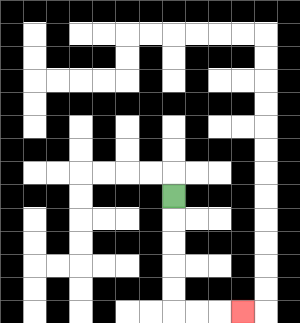{'start': '[7, 8]', 'end': '[10, 13]', 'path_directions': 'D,D,D,D,D,R,R,R', 'path_coordinates': '[[7, 8], [7, 9], [7, 10], [7, 11], [7, 12], [7, 13], [8, 13], [9, 13], [10, 13]]'}